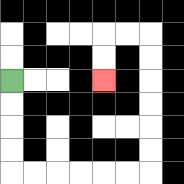{'start': '[0, 3]', 'end': '[4, 3]', 'path_directions': 'D,D,D,D,R,R,R,R,R,R,U,U,U,U,U,U,L,L,D,D', 'path_coordinates': '[[0, 3], [0, 4], [0, 5], [0, 6], [0, 7], [1, 7], [2, 7], [3, 7], [4, 7], [5, 7], [6, 7], [6, 6], [6, 5], [6, 4], [6, 3], [6, 2], [6, 1], [5, 1], [4, 1], [4, 2], [4, 3]]'}